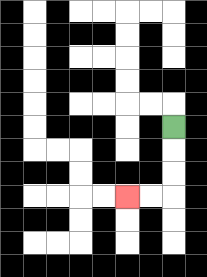{'start': '[7, 5]', 'end': '[5, 8]', 'path_directions': 'D,D,D,L,L', 'path_coordinates': '[[7, 5], [7, 6], [7, 7], [7, 8], [6, 8], [5, 8]]'}